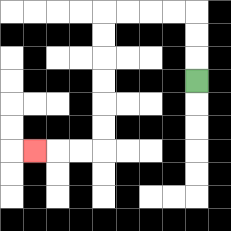{'start': '[8, 3]', 'end': '[1, 6]', 'path_directions': 'U,U,U,L,L,L,L,D,D,D,D,D,D,L,L,L', 'path_coordinates': '[[8, 3], [8, 2], [8, 1], [8, 0], [7, 0], [6, 0], [5, 0], [4, 0], [4, 1], [4, 2], [4, 3], [4, 4], [4, 5], [4, 6], [3, 6], [2, 6], [1, 6]]'}